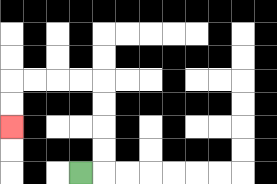{'start': '[3, 7]', 'end': '[0, 5]', 'path_directions': 'R,U,U,U,U,L,L,L,L,D,D', 'path_coordinates': '[[3, 7], [4, 7], [4, 6], [4, 5], [4, 4], [4, 3], [3, 3], [2, 3], [1, 3], [0, 3], [0, 4], [0, 5]]'}